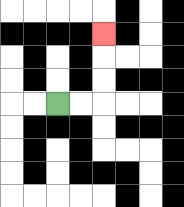{'start': '[2, 4]', 'end': '[4, 1]', 'path_directions': 'R,R,U,U,U', 'path_coordinates': '[[2, 4], [3, 4], [4, 4], [4, 3], [4, 2], [4, 1]]'}